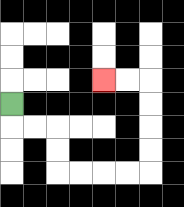{'start': '[0, 4]', 'end': '[4, 3]', 'path_directions': 'D,R,R,D,D,R,R,R,R,U,U,U,U,L,L', 'path_coordinates': '[[0, 4], [0, 5], [1, 5], [2, 5], [2, 6], [2, 7], [3, 7], [4, 7], [5, 7], [6, 7], [6, 6], [6, 5], [6, 4], [6, 3], [5, 3], [4, 3]]'}